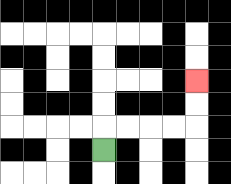{'start': '[4, 6]', 'end': '[8, 3]', 'path_directions': 'U,R,R,R,R,U,U', 'path_coordinates': '[[4, 6], [4, 5], [5, 5], [6, 5], [7, 5], [8, 5], [8, 4], [8, 3]]'}